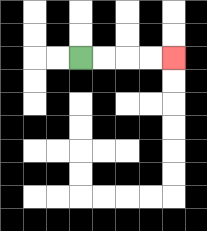{'start': '[3, 2]', 'end': '[7, 2]', 'path_directions': 'R,R,R,R', 'path_coordinates': '[[3, 2], [4, 2], [5, 2], [6, 2], [7, 2]]'}